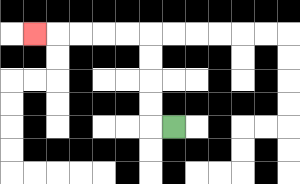{'start': '[7, 5]', 'end': '[1, 1]', 'path_directions': 'L,U,U,U,U,L,L,L,L,L', 'path_coordinates': '[[7, 5], [6, 5], [6, 4], [6, 3], [6, 2], [6, 1], [5, 1], [4, 1], [3, 1], [2, 1], [1, 1]]'}